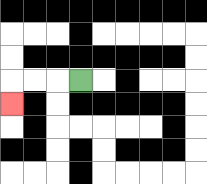{'start': '[3, 3]', 'end': '[0, 4]', 'path_directions': 'L,L,L,D', 'path_coordinates': '[[3, 3], [2, 3], [1, 3], [0, 3], [0, 4]]'}